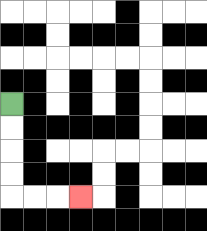{'start': '[0, 4]', 'end': '[3, 8]', 'path_directions': 'D,D,D,D,R,R,R', 'path_coordinates': '[[0, 4], [0, 5], [0, 6], [0, 7], [0, 8], [1, 8], [2, 8], [3, 8]]'}